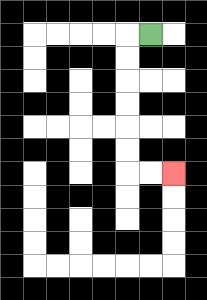{'start': '[6, 1]', 'end': '[7, 7]', 'path_directions': 'L,D,D,D,D,D,D,R,R', 'path_coordinates': '[[6, 1], [5, 1], [5, 2], [5, 3], [5, 4], [5, 5], [5, 6], [5, 7], [6, 7], [7, 7]]'}